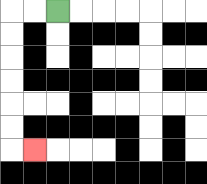{'start': '[2, 0]', 'end': '[1, 6]', 'path_directions': 'L,L,D,D,D,D,D,D,R', 'path_coordinates': '[[2, 0], [1, 0], [0, 0], [0, 1], [0, 2], [0, 3], [0, 4], [0, 5], [0, 6], [1, 6]]'}